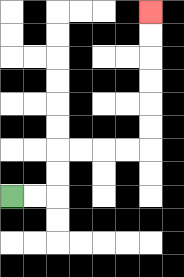{'start': '[0, 8]', 'end': '[6, 0]', 'path_directions': 'R,R,U,U,R,R,R,R,U,U,U,U,U,U', 'path_coordinates': '[[0, 8], [1, 8], [2, 8], [2, 7], [2, 6], [3, 6], [4, 6], [5, 6], [6, 6], [6, 5], [6, 4], [6, 3], [6, 2], [6, 1], [6, 0]]'}